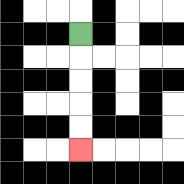{'start': '[3, 1]', 'end': '[3, 6]', 'path_directions': 'D,D,D,D,D', 'path_coordinates': '[[3, 1], [3, 2], [3, 3], [3, 4], [3, 5], [3, 6]]'}